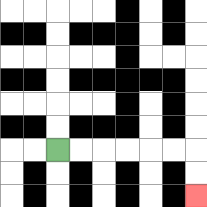{'start': '[2, 6]', 'end': '[8, 8]', 'path_directions': 'R,R,R,R,R,R,D,D', 'path_coordinates': '[[2, 6], [3, 6], [4, 6], [5, 6], [6, 6], [7, 6], [8, 6], [8, 7], [8, 8]]'}